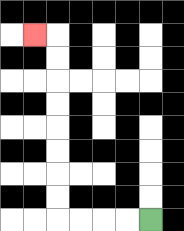{'start': '[6, 9]', 'end': '[1, 1]', 'path_directions': 'L,L,L,L,U,U,U,U,U,U,U,U,L', 'path_coordinates': '[[6, 9], [5, 9], [4, 9], [3, 9], [2, 9], [2, 8], [2, 7], [2, 6], [2, 5], [2, 4], [2, 3], [2, 2], [2, 1], [1, 1]]'}